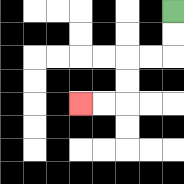{'start': '[7, 0]', 'end': '[3, 4]', 'path_directions': 'D,D,L,L,D,D,L,L', 'path_coordinates': '[[7, 0], [7, 1], [7, 2], [6, 2], [5, 2], [5, 3], [5, 4], [4, 4], [3, 4]]'}